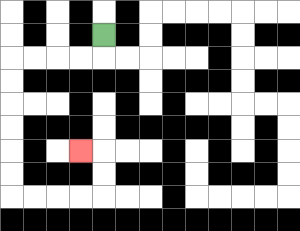{'start': '[4, 1]', 'end': '[3, 6]', 'path_directions': 'D,L,L,L,L,D,D,D,D,D,D,R,R,R,R,U,U,L', 'path_coordinates': '[[4, 1], [4, 2], [3, 2], [2, 2], [1, 2], [0, 2], [0, 3], [0, 4], [0, 5], [0, 6], [0, 7], [0, 8], [1, 8], [2, 8], [3, 8], [4, 8], [4, 7], [4, 6], [3, 6]]'}